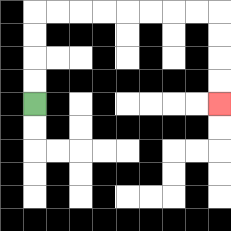{'start': '[1, 4]', 'end': '[9, 4]', 'path_directions': 'U,U,U,U,R,R,R,R,R,R,R,R,D,D,D,D', 'path_coordinates': '[[1, 4], [1, 3], [1, 2], [1, 1], [1, 0], [2, 0], [3, 0], [4, 0], [5, 0], [6, 0], [7, 0], [8, 0], [9, 0], [9, 1], [9, 2], [9, 3], [9, 4]]'}